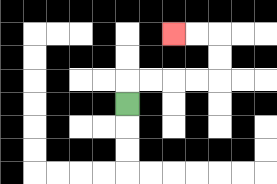{'start': '[5, 4]', 'end': '[7, 1]', 'path_directions': 'U,R,R,R,R,U,U,L,L', 'path_coordinates': '[[5, 4], [5, 3], [6, 3], [7, 3], [8, 3], [9, 3], [9, 2], [9, 1], [8, 1], [7, 1]]'}